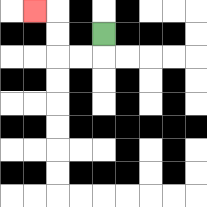{'start': '[4, 1]', 'end': '[1, 0]', 'path_directions': 'D,L,L,U,U,L', 'path_coordinates': '[[4, 1], [4, 2], [3, 2], [2, 2], [2, 1], [2, 0], [1, 0]]'}